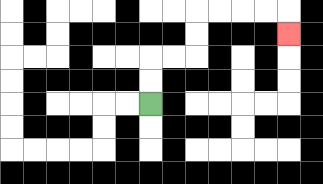{'start': '[6, 4]', 'end': '[12, 1]', 'path_directions': 'U,U,R,R,U,U,R,R,R,R,D', 'path_coordinates': '[[6, 4], [6, 3], [6, 2], [7, 2], [8, 2], [8, 1], [8, 0], [9, 0], [10, 0], [11, 0], [12, 0], [12, 1]]'}